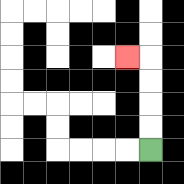{'start': '[6, 6]', 'end': '[5, 2]', 'path_directions': 'U,U,U,U,L', 'path_coordinates': '[[6, 6], [6, 5], [6, 4], [6, 3], [6, 2], [5, 2]]'}